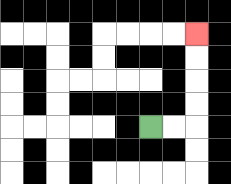{'start': '[6, 5]', 'end': '[8, 1]', 'path_directions': 'R,R,U,U,U,U', 'path_coordinates': '[[6, 5], [7, 5], [8, 5], [8, 4], [8, 3], [8, 2], [8, 1]]'}